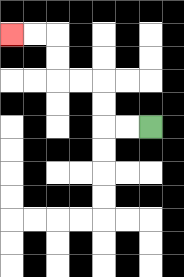{'start': '[6, 5]', 'end': '[0, 1]', 'path_directions': 'L,L,U,U,L,L,U,U,L,L', 'path_coordinates': '[[6, 5], [5, 5], [4, 5], [4, 4], [4, 3], [3, 3], [2, 3], [2, 2], [2, 1], [1, 1], [0, 1]]'}